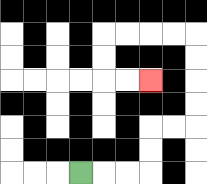{'start': '[3, 7]', 'end': '[6, 3]', 'path_directions': 'R,R,R,U,U,R,R,U,U,U,U,L,L,L,L,D,D,R,R', 'path_coordinates': '[[3, 7], [4, 7], [5, 7], [6, 7], [6, 6], [6, 5], [7, 5], [8, 5], [8, 4], [8, 3], [8, 2], [8, 1], [7, 1], [6, 1], [5, 1], [4, 1], [4, 2], [4, 3], [5, 3], [6, 3]]'}